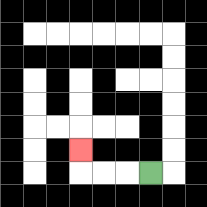{'start': '[6, 7]', 'end': '[3, 6]', 'path_directions': 'L,L,L,U', 'path_coordinates': '[[6, 7], [5, 7], [4, 7], [3, 7], [3, 6]]'}